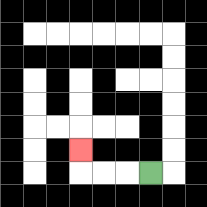{'start': '[6, 7]', 'end': '[3, 6]', 'path_directions': 'L,L,L,U', 'path_coordinates': '[[6, 7], [5, 7], [4, 7], [3, 7], [3, 6]]'}